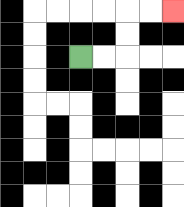{'start': '[3, 2]', 'end': '[7, 0]', 'path_directions': 'R,R,U,U,R,R', 'path_coordinates': '[[3, 2], [4, 2], [5, 2], [5, 1], [5, 0], [6, 0], [7, 0]]'}